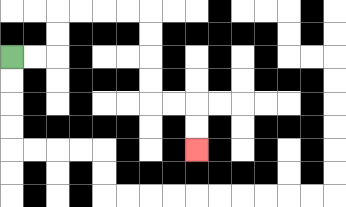{'start': '[0, 2]', 'end': '[8, 6]', 'path_directions': 'R,R,U,U,R,R,R,R,D,D,D,D,R,R,D,D', 'path_coordinates': '[[0, 2], [1, 2], [2, 2], [2, 1], [2, 0], [3, 0], [4, 0], [5, 0], [6, 0], [6, 1], [6, 2], [6, 3], [6, 4], [7, 4], [8, 4], [8, 5], [8, 6]]'}